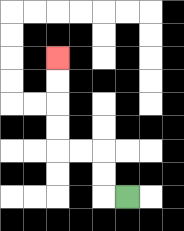{'start': '[5, 8]', 'end': '[2, 2]', 'path_directions': 'L,U,U,L,L,U,U,U,U', 'path_coordinates': '[[5, 8], [4, 8], [4, 7], [4, 6], [3, 6], [2, 6], [2, 5], [2, 4], [2, 3], [2, 2]]'}